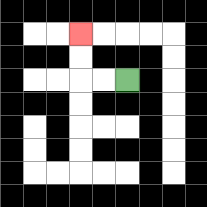{'start': '[5, 3]', 'end': '[3, 1]', 'path_directions': 'L,L,U,U', 'path_coordinates': '[[5, 3], [4, 3], [3, 3], [3, 2], [3, 1]]'}